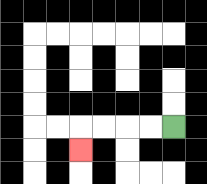{'start': '[7, 5]', 'end': '[3, 6]', 'path_directions': 'L,L,L,L,D', 'path_coordinates': '[[7, 5], [6, 5], [5, 5], [4, 5], [3, 5], [3, 6]]'}